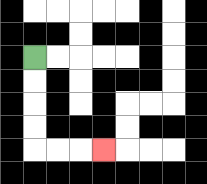{'start': '[1, 2]', 'end': '[4, 6]', 'path_directions': 'D,D,D,D,R,R,R', 'path_coordinates': '[[1, 2], [1, 3], [1, 4], [1, 5], [1, 6], [2, 6], [3, 6], [4, 6]]'}